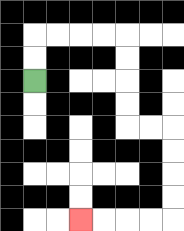{'start': '[1, 3]', 'end': '[3, 9]', 'path_directions': 'U,U,R,R,R,R,D,D,D,D,R,R,D,D,D,D,L,L,L,L', 'path_coordinates': '[[1, 3], [1, 2], [1, 1], [2, 1], [3, 1], [4, 1], [5, 1], [5, 2], [5, 3], [5, 4], [5, 5], [6, 5], [7, 5], [7, 6], [7, 7], [7, 8], [7, 9], [6, 9], [5, 9], [4, 9], [3, 9]]'}